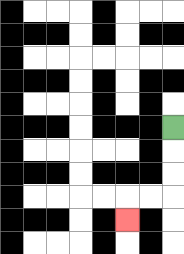{'start': '[7, 5]', 'end': '[5, 9]', 'path_directions': 'D,D,D,L,L,D', 'path_coordinates': '[[7, 5], [7, 6], [7, 7], [7, 8], [6, 8], [5, 8], [5, 9]]'}